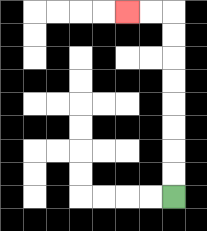{'start': '[7, 8]', 'end': '[5, 0]', 'path_directions': 'U,U,U,U,U,U,U,U,L,L', 'path_coordinates': '[[7, 8], [7, 7], [7, 6], [7, 5], [7, 4], [7, 3], [7, 2], [7, 1], [7, 0], [6, 0], [5, 0]]'}